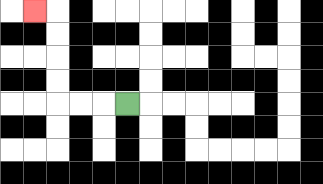{'start': '[5, 4]', 'end': '[1, 0]', 'path_directions': 'L,L,L,U,U,U,U,L', 'path_coordinates': '[[5, 4], [4, 4], [3, 4], [2, 4], [2, 3], [2, 2], [2, 1], [2, 0], [1, 0]]'}